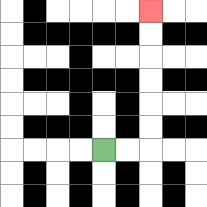{'start': '[4, 6]', 'end': '[6, 0]', 'path_directions': 'R,R,U,U,U,U,U,U', 'path_coordinates': '[[4, 6], [5, 6], [6, 6], [6, 5], [6, 4], [6, 3], [6, 2], [6, 1], [6, 0]]'}